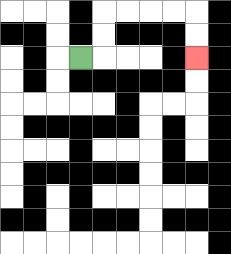{'start': '[3, 2]', 'end': '[8, 2]', 'path_directions': 'R,U,U,R,R,R,R,D,D', 'path_coordinates': '[[3, 2], [4, 2], [4, 1], [4, 0], [5, 0], [6, 0], [7, 0], [8, 0], [8, 1], [8, 2]]'}